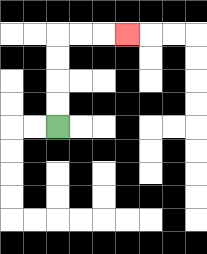{'start': '[2, 5]', 'end': '[5, 1]', 'path_directions': 'U,U,U,U,R,R,R', 'path_coordinates': '[[2, 5], [2, 4], [2, 3], [2, 2], [2, 1], [3, 1], [4, 1], [5, 1]]'}